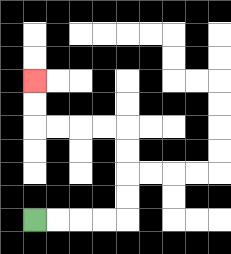{'start': '[1, 9]', 'end': '[1, 3]', 'path_directions': 'R,R,R,R,U,U,U,U,L,L,L,L,U,U', 'path_coordinates': '[[1, 9], [2, 9], [3, 9], [4, 9], [5, 9], [5, 8], [5, 7], [5, 6], [5, 5], [4, 5], [3, 5], [2, 5], [1, 5], [1, 4], [1, 3]]'}